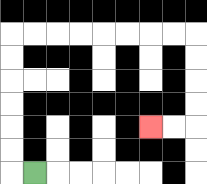{'start': '[1, 7]', 'end': '[6, 5]', 'path_directions': 'L,U,U,U,U,U,U,R,R,R,R,R,R,R,R,D,D,D,D,L,L', 'path_coordinates': '[[1, 7], [0, 7], [0, 6], [0, 5], [0, 4], [0, 3], [0, 2], [0, 1], [1, 1], [2, 1], [3, 1], [4, 1], [5, 1], [6, 1], [7, 1], [8, 1], [8, 2], [8, 3], [8, 4], [8, 5], [7, 5], [6, 5]]'}